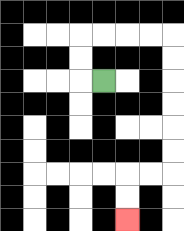{'start': '[4, 3]', 'end': '[5, 9]', 'path_directions': 'L,U,U,R,R,R,R,D,D,D,D,D,D,L,L,D,D', 'path_coordinates': '[[4, 3], [3, 3], [3, 2], [3, 1], [4, 1], [5, 1], [6, 1], [7, 1], [7, 2], [7, 3], [7, 4], [7, 5], [7, 6], [7, 7], [6, 7], [5, 7], [5, 8], [5, 9]]'}